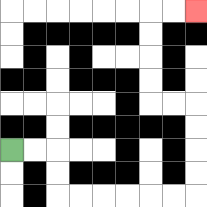{'start': '[0, 6]', 'end': '[8, 0]', 'path_directions': 'R,R,D,D,R,R,R,R,R,R,U,U,U,U,L,L,U,U,U,U,R,R', 'path_coordinates': '[[0, 6], [1, 6], [2, 6], [2, 7], [2, 8], [3, 8], [4, 8], [5, 8], [6, 8], [7, 8], [8, 8], [8, 7], [8, 6], [8, 5], [8, 4], [7, 4], [6, 4], [6, 3], [6, 2], [6, 1], [6, 0], [7, 0], [8, 0]]'}